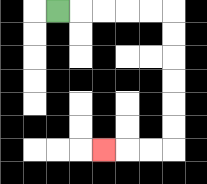{'start': '[2, 0]', 'end': '[4, 6]', 'path_directions': 'R,R,R,R,R,D,D,D,D,D,D,L,L,L', 'path_coordinates': '[[2, 0], [3, 0], [4, 0], [5, 0], [6, 0], [7, 0], [7, 1], [7, 2], [7, 3], [7, 4], [7, 5], [7, 6], [6, 6], [5, 6], [4, 6]]'}